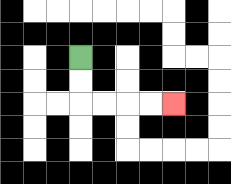{'start': '[3, 2]', 'end': '[7, 4]', 'path_directions': 'D,D,R,R,R,R', 'path_coordinates': '[[3, 2], [3, 3], [3, 4], [4, 4], [5, 4], [6, 4], [7, 4]]'}